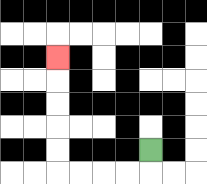{'start': '[6, 6]', 'end': '[2, 2]', 'path_directions': 'D,L,L,L,L,U,U,U,U,U', 'path_coordinates': '[[6, 6], [6, 7], [5, 7], [4, 7], [3, 7], [2, 7], [2, 6], [2, 5], [2, 4], [2, 3], [2, 2]]'}